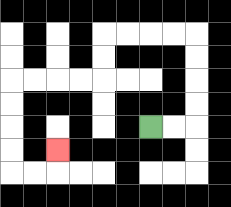{'start': '[6, 5]', 'end': '[2, 6]', 'path_directions': 'R,R,U,U,U,U,L,L,L,L,D,D,L,L,L,L,D,D,D,D,R,R,U', 'path_coordinates': '[[6, 5], [7, 5], [8, 5], [8, 4], [8, 3], [8, 2], [8, 1], [7, 1], [6, 1], [5, 1], [4, 1], [4, 2], [4, 3], [3, 3], [2, 3], [1, 3], [0, 3], [0, 4], [0, 5], [0, 6], [0, 7], [1, 7], [2, 7], [2, 6]]'}